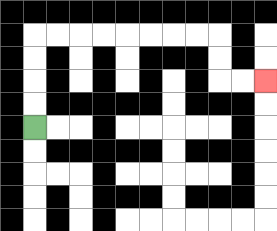{'start': '[1, 5]', 'end': '[11, 3]', 'path_directions': 'U,U,U,U,R,R,R,R,R,R,R,R,D,D,R,R', 'path_coordinates': '[[1, 5], [1, 4], [1, 3], [1, 2], [1, 1], [2, 1], [3, 1], [4, 1], [5, 1], [6, 1], [7, 1], [8, 1], [9, 1], [9, 2], [9, 3], [10, 3], [11, 3]]'}